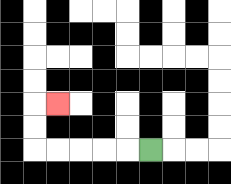{'start': '[6, 6]', 'end': '[2, 4]', 'path_directions': 'L,L,L,L,L,U,U,R', 'path_coordinates': '[[6, 6], [5, 6], [4, 6], [3, 6], [2, 6], [1, 6], [1, 5], [1, 4], [2, 4]]'}